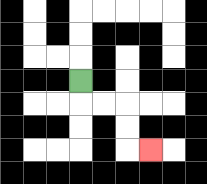{'start': '[3, 3]', 'end': '[6, 6]', 'path_directions': 'D,R,R,D,D,R', 'path_coordinates': '[[3, 3], [3, 4], [4, 4], [5, 4], [5, 5], [5, 6], [6, 6]]'}